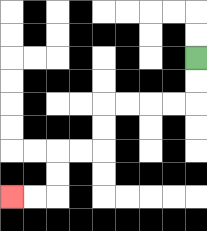{'start': '[8, 2]', 'end': '[0, 8]', 'path_directions': 'D,D,L,L,L,L,D,D,L,L,D,D,L,L', 'path_coordinates': '[[8, 2], [8, 3], [8, 4], [7, 4], [6, 4], [5, 4], [4, 4], [4, 5], [4, 6], [3, 6], [2, 6], [2, 7], [2, 8], [1, 8], [0, 8]]'}